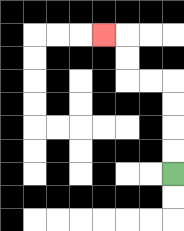{'start': '[7, 7]', 'end': '[4, 1]', 'path_directions': 'U,U,U,U,L,L,U,U,L', 'path_coordinates': '[[7, 7], [7, 6], [7, 5], [7, 4], [7, 3], [6, 3], [5, 3], [5, 2], [5, 1], [4, 1]]'}